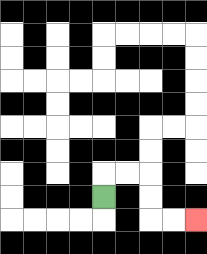{'start': '[4, 8]', 'end': '[8, 9]', 'path_directions': 'U,R,R,D,D,R,R', 'path_coordinates': '[[4, 8], [4, 7], [5, 7], [6, 7], [6, 8], [6, 9], [7, 9], [8, 9]]'}